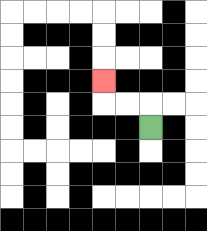{'start': '[6, 5]', 'end': '[4, 3]', 'path_directions': 'U,L,L,U', 'path_coordinates': '[[6, 5], [6, 4], [5, 4], [4, 4], [4, 3]]'}